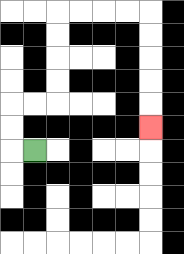{'start': '[1, 6]', 'end': '[6, 5]', 'path_directions': 'L,U,U,R,R,U,U,U,U,R,R,R,R,D,D,D,D,D', 'path_coordinates': '[[1, 6], [0, 6], [0, 5], [0, 4], [1, 4], [2, 4], [2, 3], [2, 2], [2, 1], [2, 0], [3, 0], [4, 0], [5, 0], [6, 0], [6, 1], [6, 2], [6, 3], [6, 4], [6, 5]]'}